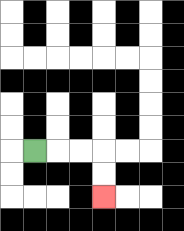{'start': '[1, 6]', 'end': '[4, 8]', 'path_directions': 'R,R,R,D,D', 'path_coordinates': '[[1, 6], [2, 6], [3, 6], [4, 6], [4, 7], [4, 8]]'}